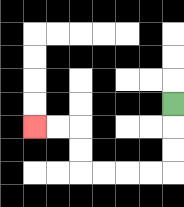{'start': '[7, 4]', 'end': '[1, 5]', 'path_directions': 'D,D,D,L,L,L,L,U,U,L,L', 'path_coordinates': '[[7, 4], [7, 5], [7, 6], [7, 7], [6, 7], [5, 7], [4, 7], [3, 7], [3, 6], [3, 5], [2, 5], [1, 5]]'}